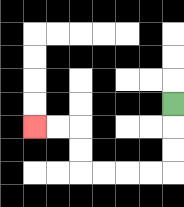{'start': '[7, 4]', 'end': '[1, 5]', 'path_directions': 'D,D,D,L,L,L,L,U,U,L,L', 'path_coordinates': '[[7, 4], [7, 5], [7, 6], [7, 7], [6, 7], [5, 7], [4, 7], [3, 7], [3, 6], [3, 5], [2, 5], [1, 5]]'}